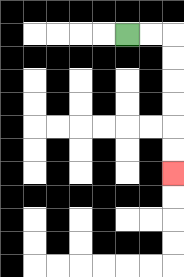{'start': '[5, 1]', 'end': '[7, 7]', 'path_directions': 'R,R,D,D,D,D,D,D', 'path_coordinates': '[[5, 1], [6, 1], [7, 1], [7, 2], [7, 3], [7, 4], [7, 5], [7, 6], [7, 7]]'}